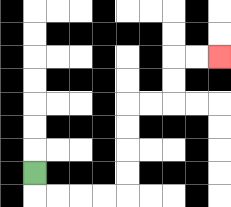{'start': '[1, 7]', 'end': '[9, 2]', 'path_directions': 'D,R,R,R,R,U,U,U,U,R,R,U,U,R,R', 'path_coordinates': '[[1, 7], [1, 8], [2, 8], [3, 8], [4, 8], [5, 8], [5, 7], [5, 6], [5, 5], [5, 4], [6, 4], [7, 4], [7, 3], [7, 2], [8, 2], [9, 2]]'}